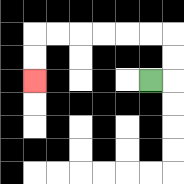{'start': '[6, 3]', 'end': '[1, 3]', 'path_directions': 'R,U,U,L,L,L,L,L,L,D,D', 'path_coordinates': '[[6, 3], [7, 3], [7, 2], [7, 1], [6, 1], [5, 1], [4, 1], [3, 1], [2, 1], [1, 1], [1, 2], [1, 3]]'}